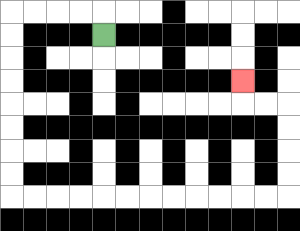{'start': '[4, 1]', 'end': '[10, 3]', 'path_directions': 'U,L,L,L,L,D,D,D,D,D,D,D,D,R,R,R,R,R,R,R,R,R,R,R,R,U,U,U,U,L,L,U', 'path_coordinates': '[[4, 1], [4, 0], [3, 0], [2, 0], [1, 0], [0, 0], [0, 1], [0, 2], [0, 3], [0, 4], [0, 5], [0, 6], [0, 7], [0, 8], [1, 8], [2, 8], [3, 8], [4, 8], [5, 8], [6, 8], [7, 8], [8, 8], [9, 8], [10, 8], [11, 8], [12, 8], [12, 7], [12, 6], [12, 5], [12, 4], [11, 4], [10, 4], [10, 3]]'}